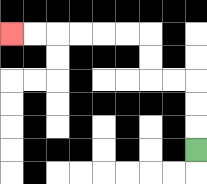{'start': '[8, 6]', 'end': '[0, 1]', 'path_directions': 'U,U,U,L,L,U,U,L,L,L,L,L,L', 'path_coordinates': '[[8, 6], [8, 5], [8, 4], [8, 3], [7, 3], [6, 3], [6, 2], [6, 1], [5, 1], [4, 1], [3, 1], [2, 1], [1, 1], [0, 1]]'}